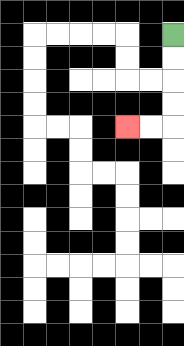{'start': '[7, 1]', 'end': '[5, 5]', 'path_directions': 'D,D,D,D,L,L', 'path_coordinates': '[[7, 1], [7, 2], [7, 3], [7, 4], [7, 5], [6, 5], [5, 5]]'}